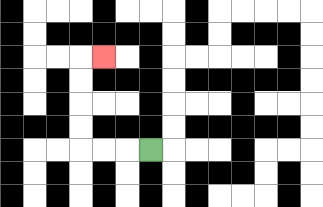{'start': '[6, 6]', 'end': '[4, 2]', 'path_directions': 'L,L,L,U,U,U,U,R', 'path_coordinates': '[[6, 6], [5, 6], [4, 6], [3, 6], [3, 5], [3, 4], [3, 3], [3, 2], [4, 2]]'}